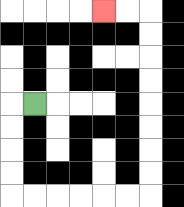{'start': '[1, 4]', 'end': '[4, 0]', 'path_directions': 'L,D,D,D,D,R,R,R,R,R,R,U,U,U,U,U,U,U,U,L,L', 'path_coordinates': '[[1, 4], [0, 4], [0, 5], [0, 6], [0, 7], [0, 8], [1, 8], [2, 8], [3, 8], [4, 8], [5, 8], [6, 8], [6, 7], [6, 6], [6, 5], [6, 4], [6, 3], [6, 2], [6, 1], [6, 0], [5, 0], [4, 0]]'}